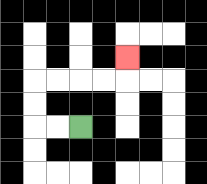{'start': '[3, 5]', 'end': '[5, 2]', 'path_directions': 'L,L,U,U,R,R,R,R,U', 'path_coordinates': '[[3, 5], [2, 5], [1, 5], [1, 4], [1, 3], [2, 3], [3, 3], [4, 3], [5, 3], [5, 2]]'}